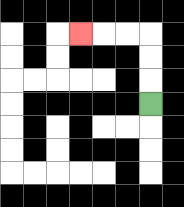{'start': '[6, 4]', 'end': '[3, 1]', 'path_directions': 'U,U,U,L,L,L', 'path_coordinates': '[[6, 4], [6, 3], [6, 2], [6, 1], [5, 1], [4, 1], [3, 1]]'}